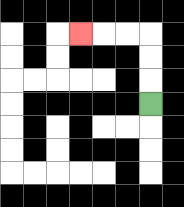{'start': '[6, 4]', 'end': '[3, 1]', 'path_directions': 'U,U,U,L,L,L', 'path_coordinates': '[[6, 4], [6, 3], [6, 2], [6, 1], [5, 1], [4, 1], [3, 1]]'}